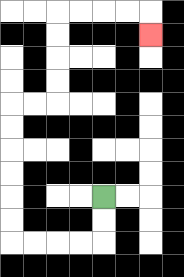{'start': '[4, 8]', 'end': '[6, 1]', 'path_directions': 'D,D,L,L,L,L,U,U,U,U,U,U,R,R,U,U,U,U,R,R,R,R,D', 'path_coordinates': '[[4, 8], [4, 9], [4, 10], [3, 10], [2, 10], [1, 10], [0, 10], [0, 9], [0, 8], [0, 7], [0, 6], [0, 5], [0, 4], [1, 4], [2, 4], [2, 3], [2, 2], [2, 1], [2, 0], [3, 0], [4, 0], [5, 0], [6, 0], [6, 1]]'}